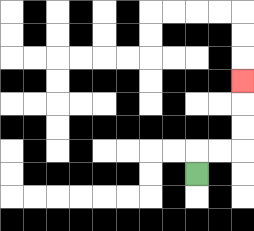{'start': '[8, 7]', 'end': '[10, 3]', 'path_directions': 'U,R,R,U,U,U', 'path_coordinates': '[[8, 7], [8, 6], [9, 6], [10, 6], [10, 5], [10, 4], [10, 3]]'}